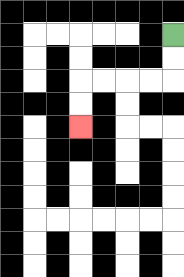{'start': '[7, 1]', 'end': '[3, 5]', 'path_directions': 'D,D,L,L,L,L,D,D', 'path_coordinates': '[[7, 1], [7, 2], [7, 3], [6, 3], [5, 3], [4, 3], [3, 3], [3, 4], [3, 5]]'}